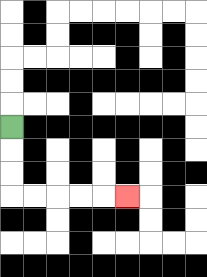{'start': '[0, 5]', 'end': '[5, 8]', 'path_directions': 'D,D,D,R,R,R,R,R', 'path_coordinates': '[[0, 5], [0, 6], [0, 7], [0, 8], [1, 8], [2, 8], [3, 8], [4, 8], [5, 8]]'}